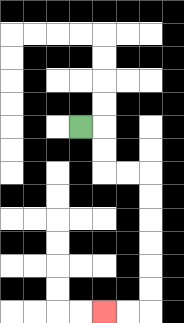{'start': '[3, 5]', 'end': '[4, 13]', 'path_directions': 'R,D,D,R,R,D,D,D,D,D,D,L,L', 'path_coordinates': '[[3, 5], [4, 5], [4, 6], [4, 7], [5, 7], [6, 7], [6, 8], [6, 9], [6, 10], [6, 11], [6, 12], [6, 13], [5, 13], [4, 13]]'}